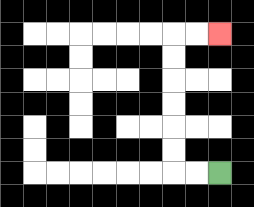{'start': '[9, 7]', 'end': '[9, 1]', 'path_directions': 'L,L,U,U,U,U,U,U,R,R', 'path_coordinates': '[[9, 7], [8, 7], [7, 7], [7, 6], [7, 5], [7, 4], [7, 3], [7, 2], [7, 1], [8, 1], [9, 1]]'}